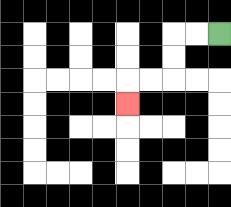{'start': '[9, 1]', 'end': '[5, 4]', 'path_directions': 'L,L,D,D,L,L,D', 'path_coordinates': '[[9, 1], [8, 1], [7, 1], [7, 2], [7, 3], [6, 3], [5, 3], [5, 4]]'}